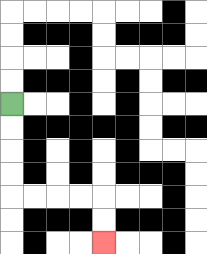{'start': '[0, 4]', 'end': '[4, 10]', 'path_directions': 'D,D,D,D,R,R,R,R,D,D', 'path_coordinates': '[[0, 4], [0, 5], [0, 6], [0, 7], [0, 8], [1, 8], [2, 8], [3, 8], [4, 8], [4, 9], [4, 10]]'}